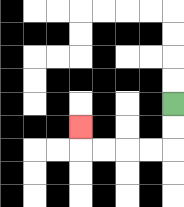{'start': '[7, 4]', 'end': '[3, 5]', 'path_directions': 'D,D,L,L,L,L,U', 'path_coordinates': '[[7, 4], [7, 5], [7, 6], [6, 6], [5, 6], [4, 6], [3, 6], [3, 5]]'}